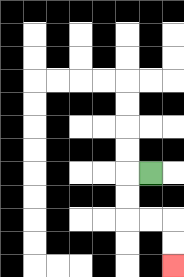{'start': '[6, 7]', 'end': '[7, 11]', 'path_directions': 'L,D,D,R,R,D,D', 'path_coordinates': '[[6, 7], [5, 7], [5, 8], [5, 9], [6, 9], [7, 9], [7, 10], [7, 11]]'}